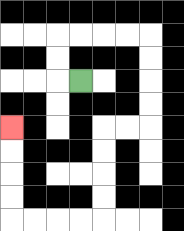{'start': '[3, 3]', 'end': '[0, 5]', 'path_directions': 'L,U,U,R,R,R,R,D,D,D,D,L,L,D,D,D,D,L,L,L,L,U,U,U,U', 'path_coordinates': '[[3, 3], [2, 3], [2, 2], [2, 1], [3, 1], [4, 1], [5, 1], [6, 1], [6, 2], [6, 3], [6, 4], [6, 5], [5, 5], [4, 5], [4, 6], [4, 7], [4, 8], [4, 9], [3, 9], [2, 9], [1, 9], [0, 9], [0, 8], [0, 7], [0, 6], [0, 5]]'}